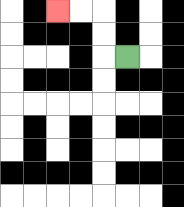{'start': '[5, 2]', 'end': '[2, 0]', 'path_directions': 'L,U,U,L,L', 'path_coordinates': '[[5, 2], [4, 2], [4, 1], [4, 0], [3, 0], [2, 0]]'}